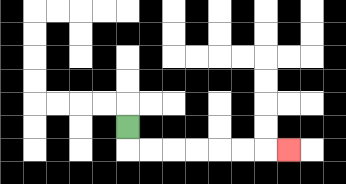{'start': '[5, 5]', 'end': '[12, 6]', 'path_directions': 'D,R,R,R,R,R,R,R', 'path_coordinates': '[[5, 5], [5, 6], [6, 6], [7, 6], [8, 6], [9, 6], [10, 6], [11, 6], [12, 6]]'}